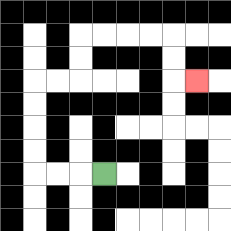{'start': '[4, 7]', 'end': '[8, 3]', 'path_directions': 'L,L,L,U,U,U,U,R,R,U,U,R,R,R,R,D,D,R', 'path_coordinates': '[[4, 7], [3, 7], [2, 7], [1, 7], [1, 6], [1, 5], [1, 4], [1, 3], [2, 3], [3, 3], [3, 2], [3, 1], [4, 1], [5, 1], [6, 1], [7, 1], [7, 2], [7, 3], [8, 3]]'}